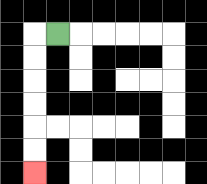{'start': '[2, 1]', 'end': '[1, 7]', 'path_directions': 'L,D,D,D,D,D,D', 'path_coordinates': '[[2, 1], [1, 1], [1, 2], [1, 3], [1, 4], [1, 5], [1, 6], [1, 7]]'}